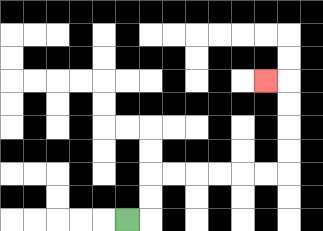{'start': '[5, 9]', 'end': '[11, 3]', 'path_directions': 'R,U,U,R,R,R,R,R,R,U,U,U,U,L', 'path_coordinates': '[[5, 9], [6, 9], [6, 8], [6, 7], [7, 7], [8, 7], [9, 7], [10, 7], [11, 7], [12, 7], [12, 6], [12, 5], [12, 4], [12, 3], [11, 3]]'}